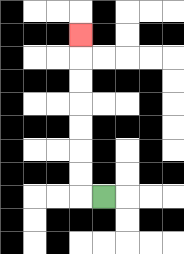{'start': '[4, 8]', 'end': '[3, 1]', 'path_directions': 'L,U,U,U,U,U,U,U', 'path_coordinates': '[[4, 8], [3, 8], [3, 7], [3, 6], [3, 5], [3, 4], [3, 3], [3, 2], [3, 1]]'}